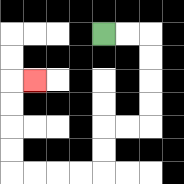{'start': '[4, 1]', 'end': '[1, 3]', 'path_directions': 'R,R,D,D,D,D,L,L,D,D,L,L,L,L,U,U,U,U,R', 'path_coordinates': '[[4, 1], [5, 1], [6, 1], [6, 2], [6, 3], [6, 4], [6, 5], [5, 5], [4, 5], [4, 6], [4, 7], [3, 7], [2, 7], [1, 7], [0, 7], [0, 6], [0, 5], [0, 4], [0, 3], [1, 3]]'}